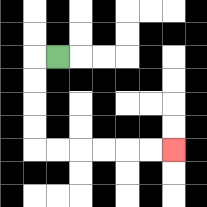{'start': '[2, 2]', 'end': '[7, 6]', 'path_directions': 'L,D,D,D,D,R,R,R,R,R,R', 'path_coordinates': '[[2, 2], [1, 2], [1, 3], [1, 4], [1, 5], [1, 6], [2, 6], [3, 6], [4, 6], [5, 6], [6, 6], [7, 6]]'}